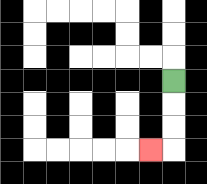{'start': '[7, 3]', 'end': '[6, 6]', 'path_directions': 'D,D,D,L', 'path_coordinates': '[[7, 3], [7, 4], [7, 5], [7, 6], [6, 6]]'}